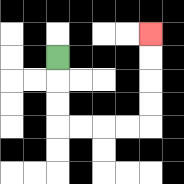{'start': '[2, 2]', 'end': '[6, 1]', 'path_directions': 'D,D,D,R,R,R,R,U,U,U,U', 'path_coordinates': '[[2, 2], [2, 3], [2, 4], [2, 5], [3, 5], [4, 5], [5, 5], [6, 5], [6, 4], [6, 3], [6, 2], [6, 1]]'}